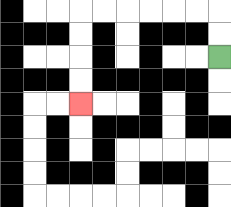{'start': '[9, 2]', 'end': '[3, 4]', 'path_directions': 'U,U,L,L,L,L,L,L,D,D,D,D', 'path_coordinates': '[[9, 2], [9, 1], [9, 0], [8, 0], [7, 0], [6, 0], [5, 0], [4, 0], [3, 0], [3, 1], [3, 2], [3, 3], [3, 4]]'}